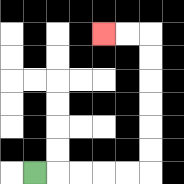{'start': '[1, 7]', 'end': '[4, 1]', 'path_directions': 'R,R,R,R,R,U,U,U,U,U,U,L,L', 'path_coordinates': '[[1, 7], [2, 7], [3, 7], [4, 7], [5, 7], [6, 7], [6, 6], [6, 5], [6, 4], [6, 3], [6, 2], [6, 1], [5, 1], [4, 1]]'}